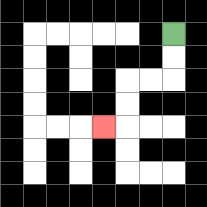{'start': '[7, 1]', 'end': '[4, 5]', 'path_directions': 'D,D,L,L,D,D,L', 'path_coordinates': '[[7, 1], [7, 2], [7, 3], [6, 3], [5, 3], [5, 4], [5, 5], [4, 5]]'}